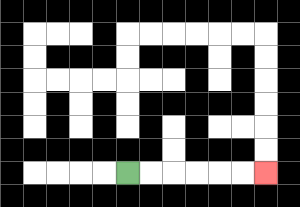{'start': '[5, 7]', 'end': '[11, 7]', 'path_directions': 'R,R,R,R,R,R', 'path_coordinates': '[[5, 7], [6, 7], [7, 7], [8, 7], [9, 7], [10, 7], [11, 7]]'}